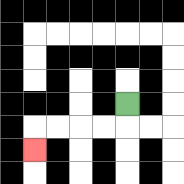{'start': '[5, 4]', 'end': '[1, 6]', 'path_directions': 'D,L,L,L,L,D', 'path_coordinates': '[[5, 4], [5, 5], [4, 5], [3, 5], [2, 5], [1, 5], [1, 6]]'}